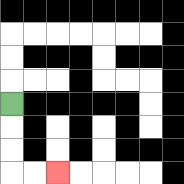{'start': '[0, 4]', 'end': '[2, 7]', 'path_directions': 'D,D,D,R,R', 'path_coordinates': '[[0, 4], [0, 5], [0, 6], [0, 7], [1, 7], [2, 7]]'}